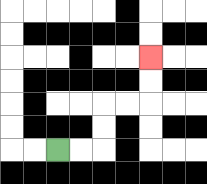{'start': '[2, 6]', 'end': '[6, 2]', 'path_directions': 'R,R,U,U,R,R,U,U', 'path_coordinates': '[[2, 6], [3, 6], [4, 6], [4, 5], [4, 4], [5, 4], [6, 4], [6, 3], [6, 2]]'}